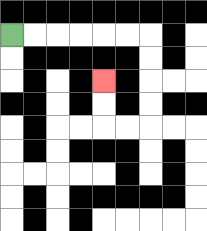{'start': '[0, 1]', 'end': '[4, 3]', 'path_directions': 'R,R,R,R,R,R,D,D,D,D,L,L,U,U', 'path_coordinates': '[[0, 1], [1, 1], [2, 1], [3, 1], [4, 1], [5, 1], [6, 1], [6, 2], [6, 3], [6, 4], [6, 5], [5, 5], [4, 5], [4, 4], [4, 3]]'}